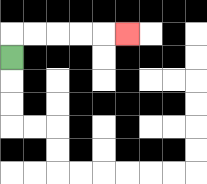{'start': '[0, 2]', 'end': '[5, 1]', 'path_directions': 'U,R,R,R,R,R', 'path_coordinates': '[[0, 2], [0, 1], [1, 1], [2, 1], [3, 1], [4, 1], [5, 1]]'}